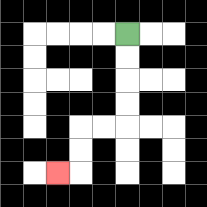{'start': '[5, 1]', 'end': '[2, 7]', 'path_directions': 'D,D,D,D,L,L,D,D,L', 'path_coordinates': '[[5, 1], [5, 2], [5, 3], [5, 4], [5, 5], [4, 5], [3, 5], [3, 6], [3, 7], [2, 7]]'}